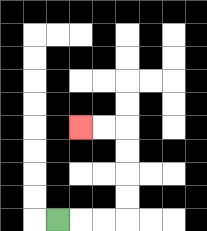{'start': '[2, 9]', 'end': '[3, 5]', 'path_directions': 'R,R,R,U,U,U,U,L,L', 'path_coordinates': '[[2, 9], [3, 9], [4, 9], [5, 9], [5, 8], [5, 7], [5, 6], [5, 5], [4, 5], [3, 5]]'}